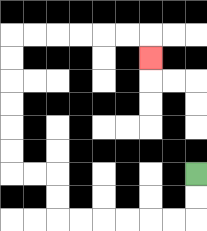{'start': '[8, 7]', 'end': '[6, 2]', 'path_directions': 'D,D,L,L,L,L,L,L,U,U,L,L,U,U,U,U,U,U,R,R,R,R,R,R,D', 'path_coordinates': '[[8, 7], [8, 8], [8, 9], [7, 9], [6, 9], [5, 9], [4, 9], [3, 9], [2, 9], [2, 8], [2, 7], [1, 7], [0, 7], [0, 6], [0, 5], [0, 4], [0, 3], [0, 2], [0, 1], [1, 1], [2, 1], [3, 1], [4, 1], [5, 1], [6, 1], [6, 2]]'}